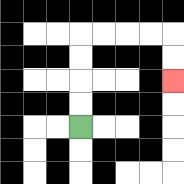{'start': '[3, 5]', 'end': '[7, 3]', 'path_directions': 'U,U,U,U,R,R,R,R,D,D', 'path_coordinates': '[[3, 5], [3, 4], [3, 3], [3, 2], [3, 1], [4, 1], [5, 1], [6, 1], [7, 1], [7, 2], [7, 3]]'}